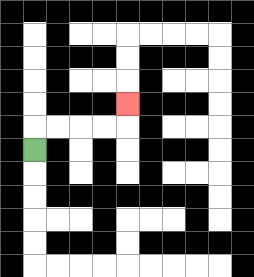{'start': '[1, 6]', 'end': '[5, 4]', 'path_directions': 'U,R,R,R,R,U', 'path_coordinates': '[[1, 6], [1, 5], [2, 5], [3, 5], [4, 5], [5, 5], [5, 4]]'}